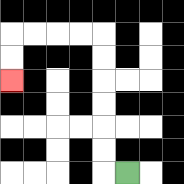{'start': '[5, 7]', 'end': '[0, 3]', 'path_directions': 'L,U,U,U,U,U,U,L,L,L,L,D,D', 'path_coordinates': '[[5, 7], [4, 7], [4, 6], [4, 5], [4, 4], [4, 3], [4, 2], [4, 1], [3, 1], [2, 1], [1, 1], [0, 1], [0, 2], [0, 3]]'}